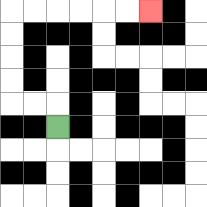{'start': '[2, 5]', 'end': '[6, 0]', 'path_directions': 'U,L,L,U,U,U,U,R,R,R,R,R,R', 'path_coordinates': '[[2, 5], [2, 4], [1, 4], [0, 4], [0, 3], [0, 2], [0, 1], [0, 0], [1, 0], [2, 0], [3, 0], [4, 0], [5, 0], [6, 0]]'}